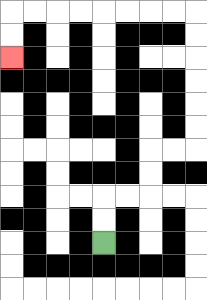{'start': '[4, 10]', 'end': '[0, 2]', 'path_directions': 'U,U,R,R,U,U,R,R,U,U,U,U,U,U,L,L,L,L,L,L,L,L,D,D', 'path_coordinates': '[[4, 10], [4, 9], [4, 8], [5, 8], [6, 8], [6, 7], [6, 6], [7, 6], [8, 6], [8, 5], [8, 4], [8, 3], [8, 2], [8, 1], [8, 0], [7, 0], [6, 0], [5, 0], [4, 0], [3, 0], [2, 0], [1, 0], [0, 0], [0, 1], [0, 2]]'}